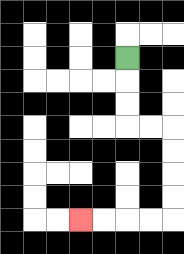{'start': '[5, 2]', 'end': '[3, 9]', 'path_directions': 'D,D,D,R,R,D,D,D,D,L,L,L,L', 'path_coordinates': '[[5, 2], [5, 3], [5, 4], [5, 5], [6, 5], [7, 5], [7, 6], [7, 7], [7, 8], [7, 9], [6, 9], [5, 9], [4, 9], [3, 9]]'}